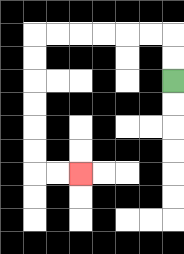{'start': '[7, 3]', 'end': '[3, 7]', 'path_directions': 'U,U,L,L,L,L,L,L,D,D,D,D,D,D,R,R', 'path_coordinates': '[[7, 3], [7, 2], [7, 1], [6, 1], [5, 1], [4, 1], [3, 1], [2, 1], [1, 1], [1, 2], [1, 3], [1, 4], [1, 5], [1, 6], [1, 7], [2, 7], [3, 7]]'}